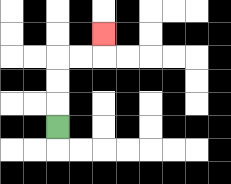{'start': '[2, 5]', 'end': '[4, 1]', 'path_directions': 'U,U,U,R,R,U', 'path_coordinates': '[[2, 5], [2, 4], [2, 3], [2, 2], [3, 2], [4, 2], [4, 1]]'}